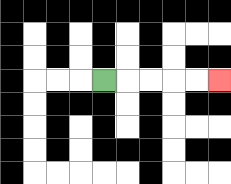{'start': '[4, 3]', 'end': '[9, 3]', 'path_directions': 'R,R,R,R,R', 'path_coordinates': '[[4, 3], [5, 3], [6, 3], [7, 3], [8, 3], [9, 3]]'}